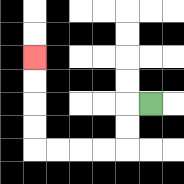{'start': '[6, 4]', 'end': '[1, 2]', 'path_directions': 'L,D,D,L,L,L,L,U,U,U,U', 'path_coordinates': '[[6, 4], [5, 4], [5, 5], [5, 6], [4, 6], [3, 6], [2, 6], [1, 6], [1, 5], [1, 4], [1, 3], [1, 2]]'}